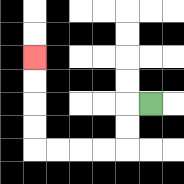{'start': '[6, 4]', 'end': '[1, 2]', 'path_directions': 'L,D,D,L,L,L,L,U,U,U,U', 'path_coordinates': '[[6, 4], [5, 4], [5, 5], [5, 6], [4, 6], [3, 6], [2, 6], [1, 6], [1, 5], [1, 4], [1, 3], [1, 2]]'}